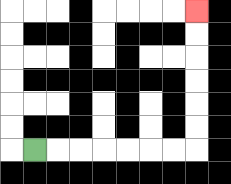{'start': '[1, 6]', 'end': '[8, 0]', 'path_directions': 'R,R,R,R,R,R,R,U,U,U,U,U,U', 'path_coordinates': '[[1, 6], [2, 6], [3, 6], [4, 6], [5, 6], [6, 6], [7, 6], [8, 6], [8, 5], [8, 4], [8, 3], [8, 2], [8, 1], [8, 0]]'}